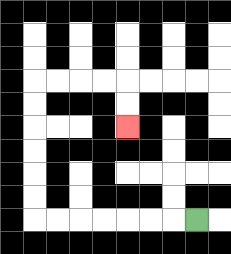{'start': '[8, 9]', 'end': '[5, 5]', 'path_directions': 'L,L,L,L,L,L,L,U,U,U,U,U,U,R,R,R,R,D,D', 'path_coordinates': '[[8, 9], [7, 9], [6, 9], [5, 9], [4, 9], [3, 9], [2, 9], [1, 9], [1, 8], [1, 7], [1, 6], [1, 5], [1, 4], [1, 3], [2, 3], [3, 3], [4, 3], [5, 3], [5, 4], [5, 5]]'}